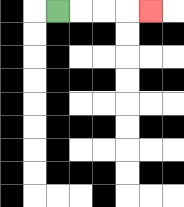{'start': '[2, 0]', 'end': '[6, 0]', 'path_directions': 'R,R,R,R', 'path_coordinates': '[[2, 0], [3, 0], [4, 0], [5, 0], [6, 0]]'}